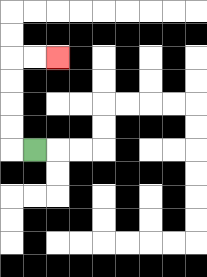{'start': '[1, 6]', 'end': '[2, 2]', 'path_directions': 'L,U,U,U,U,R,R', 'path_coordinates': '[[1, 6], [0, 6], [0, 5], [0, 4], [0, 3], [0, 2], [1, 2], [2, 2]]'}